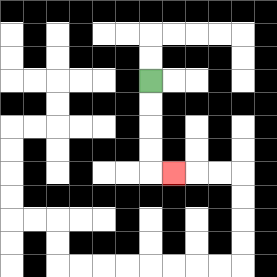{'start': '[6, 3]', 'end': '[7, 7]', 'path_directions': 'D,D,D,D,R', 'path_coordinates': '[[6, 3], [6, 4], [6, 5], [6, 6], [6, 7], [7, 7]]'}